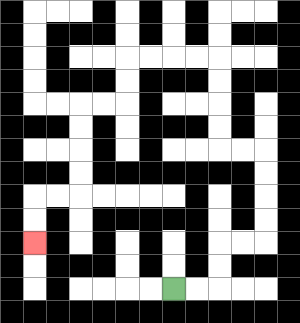{'start': '[7, 12]', 'end': '[1, 10]', 'path_directions': 'R,R,U,U,R,R,U,U,U,U,L,L,U,U,U,U,L,L,L,L,D,D,L,L,D,D,D,D,L,L,D,D', 'path_coordinates': '[[7, 12], [8, 12], [9, 12], [9, 11], [9, 10], [10, 10], [11, 10], [11, 9], [11, 8], [11, 7], [11, 6], [10, 6], [9, 6], [9, 5], [9, 4], [9, 3], [9, 2], [8, 2], [7, 2], [6, 2], [5, 2], [5, 3], [5, 4], [4, 4], [3, 4], [3, 5], [3, 6], [3, 7], [3, 8], [2, 8], [1, 8], [1, 9], [1, 10]]'}